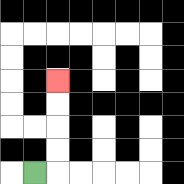{'start': '[1, 7]', 'end': '[2, 3]', 'path_directions': 'R,U,U,U,U', 'path_coordinates': '[[1, 7], [2, 7], [2, 6], [2, 5], [2, 4], [2, 3]]'}